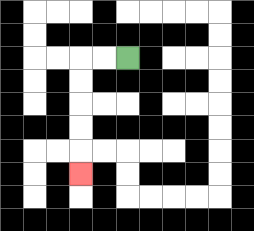{'start': '[5, 2]', 'end': '[3, 7]', 'path_directions': 'L,L,D,D,D,D,D', 'path_coordinates': '[[5, 2], [4, 2], [3, 2], [3, 3], [3, 4], [3, 5], [3, 6], [3, 7]]'}